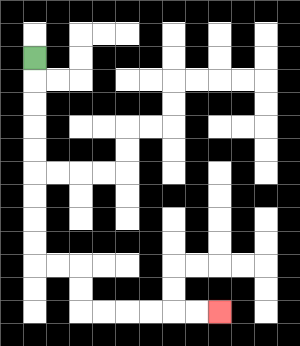{'start': '[1, 2]', 'end': '[9, 13]', 'path_directions': 'D,D,D,D,D,D,D,D,D,R,R,D,D,R,R,R,R,R,R', 'path_coordinates': '[[1, 2], [1, 3], [1, 4], [1, 5], [1, 6], [1, 7], [1, 8], [1, 9], [1, 10], [1, 11], [2, 11], [3, 11], [3, 12], [3, 13], [4, 13], [5, 13], [6, 13], [7, 13], [8, 13], [9, 13]]'}